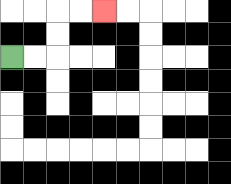{'start': '[0, 2]', 'end': '[4, 0]', 'path_directions': 'R,R,U,U,R,R', 'path_coordinates': '[[0, 2], [1, 2], [2, 2], [2, 1], [2, 0], [3, 0], [4, 0]]'}